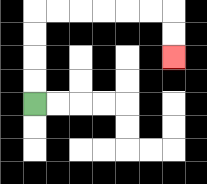{'start': '[1, 4]', 'end': '[7, 2]', 'path_directions': 'U,U,U,U,R,R,R,R,R,R,D,D', 'path_coordinates': '[[1, 4], [1, 3], [1, 2], [1, 1], [1, 0], [2, 0], [3, 0], [4, 0], [5, 0], [6, 0], [7, 0], [7, 1], [7, 2]]'}